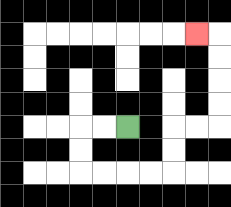{'start': '[5, 5]', 'end': '[8, 1]', 'path_directions': 'L,L,D,D,R,R,R,R,U,U,R,R,U,U,U,U,L', 'path_coordinates': '[[5, 5], [4, 5], [3, 5], [3, 6], [3, 7], [4, 7], [5, 7], [6, 7], [7, 7], [7, 6], [7, 5], [8, 5], [9, 5], [9, 4], [9, 3], [9, 2], [9, 1], [8, 1]]'}